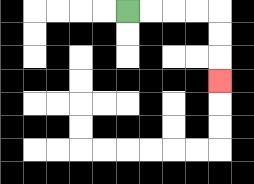{'start': '[5, 0]', 'end': '[9, 3]', 'path_directions': 'R,R,R,R,D,D,D', 'path_coordinates': '[[5, 0], [6, 0], [7, 0], [8, 0], [9, 0], [9, 1], [9, 2], [9, 3]]'}